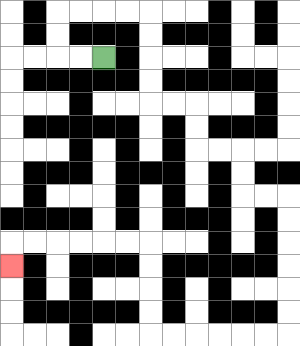{'start': '[4, 2]', 'end': '[0, 11]', 'path_directions': 'L,L,U,U,R,R,R,R,D,D,D,D,R,R,D,D,R,R,D,D,R,R,D,D,D,D,D,D,L,L,L,L,L,L,U,U,U,U,L,L,L,L,L,L,D', 'path_coordinates': '[[4, 2], [3, 2], [2, 2], [2, 1], [2, 0], [3, 0], [4, 0], [5, 0], [6, 0], [6, 1], [6, 2], [6, 3], [6, 4], [7, 4], [8, 4], [8, 5], [8, 6], [9, 6], [10, 6], [10, 7], [10, 8], [11, 8], [12, 8], [12, 9], [12, 10], [12, 11], [12, 12], [12, 13], [12, 14], [11, 14], [10, 14], [9, 14], [8, 14], [7, 14], [6, 14], [6, 13], [6, 12], [6, 11], [6, 10], [5, 10], [4, 10], [3, 10], [2, 10], [1, 10], [0, 10], [0, 11]]'}